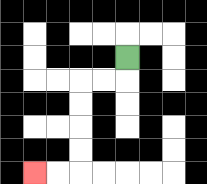{'start': '[5, 2]', 'end': '[1, 7]', 'path_directions': 'D,L,L,D,D,D,D,L,L', 'path_coordinates': '[[5, 2], [5, 3], [4, 3], [3, 3], [3, 4], [3, 5], [3, 6], [3, 7], [2, 7], [1, 7]]'}